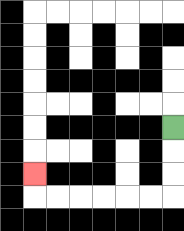{'start': '[7, 5]', 'end': '[1, 7]', 'path_directions': 'D,D,D,L,L,L,L,L,L,U', 'path_coordinates': '[[7, 5], [7, 6], [7, 7], [7, 8], [6, 8], [5, 8], [4, 8], [3, 8], [2, 8], [1, 8], [1, 7]]'}